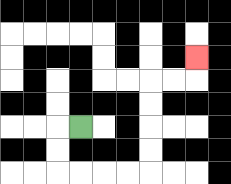{'start': '[3, 5]', 'end': '[8, 2]', 'path_directions': 'L,D,D,R,R,R,R,U,U,U,U,R,R,U', 'path_coordinates': '[[3, 5], [2, 5], [2, 6], [2, 7], [3, 7], [4, 7], [5, 7], [6, 7], [6, 6], [6, 5], [6, 4], [6, 3], [7, 3], [8, 3], [8, 2]]'}